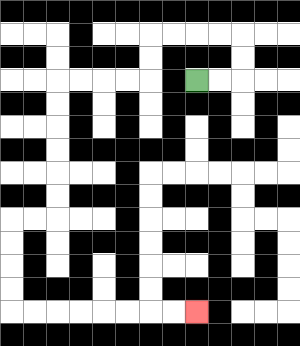{'start': '[8, 3]', 'end': '[8, 13]', 'path_directions': 'R,R,U,U,L,L,L,L,D,D,L,L,L,L,D,D,D,D,D,D,L,L,D,D,D,D,R,R,R,R,R,R,R,R', 'path_coordinates': '[[8, 3], [9, 3], [10, 3], [10, 2], [10, 1], [9, 1], [8, 1], [7, 1], [6, 1], [6, 2], [6, 3], [5, 3], [4, 3], [3, 3], [2, 3], [2, 4], [2, 5], [2, 6], [2, 7], [2, 8], [2, 9], [1, 9], [0, 9], [0, 10], [0, 11], [0, 12], [0, 13], [1, 13], [2, 13], [3, 13], [4, 13], [5, 13], [6, 13], [7, 13], [8, 13]]'}